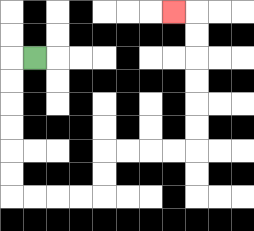{'start': '[1, 2]', 'end': '[7, 0]', 'path_directions': 'L,D,D,D,D,D,D,R,R,R,R,U,U,R,R,R,R,U,U,U,U,U,U,L', 'path_coordinates': '[[1, 2], [0, 2], [0, 3], [0, 4], [0, 5], [0, 6], [0, 7], [0, 8], [1, 8], [2, 8], [3, 8], [4, 8], [4, 7], [4, 6], [5, 6], [6, 6], [7, 6], [8, 6], [8, 5], [8, 4], [8, 3], [8, 2], [8, 1], [8, 0], [7, 0]]'}